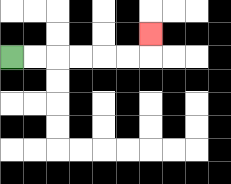{'start': '[0, 2]', 'end': '[6, 1]', 'path_directions': 'R,R,R,R,R,R,U', 'path_coordinates': '[[0, 2], [1, 2], [2, 2], [3, 2], [4, 2], [5, 2], [6, 2], [6, 1]]'}